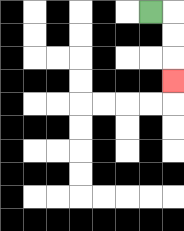{'start': '[6, 0]', 'end': '[7, 3]', 'path_directions': 'R,D,D,D', 'path_coordinates': '[[6, 0], [7, 0], [7, 1], [7, 2], [7, 3]]'}